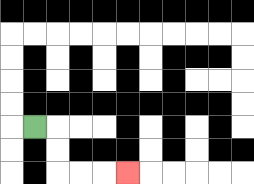{'start': '[1, 5]', 'end': '[5, 7]', 'path_directions': 'R,D,D,R,R,R', 'path_coordinates': '[[1, 5], [2, 5], [2, 6], [2, 7], [3, 7], [4, 7], [5, 7]]'}